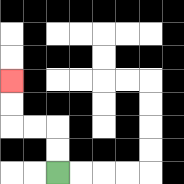{'start': '[2, 7]', 'end': '[0, 3]', 'path_directions': 'U,U,L,L,U,U', 'path_coordinates': '[[2, 7], [2, 6], [2, 5], [1, 5], [0, 5], [0, 4], [0, 3]]'}